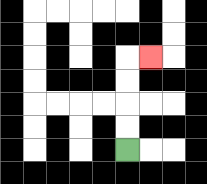{'start': '[5, 6]', 'end': '[6, 2]', 'path_directions': 'U,U,U,U,R', 'path_coordinates': '[[5, 6], [5, 5], [5, 4], [5, 3], [5, 2], [6, 2]]'}